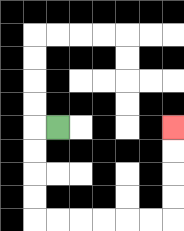{'start': '[2, 5]', 'end': '[7, 5]', 'path_directions': 'L,D,D,D,D,R,R,R,R,R,R,U,U,U,U', 'path_coordinates': '[[2, 5], [1, 5], [1, 6], [1, 7], [1, 8], [1, 9], [2, 9], [3, 9], [4, 9], [5, 9], [6, 9], [7, 9], [7, 8], [7, 7], [7, 6], [7, 5]]'}